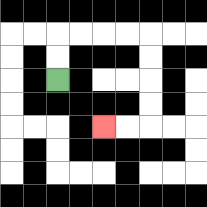{'start': '[2, 3]', 'end': '[4, 5]', 'path_directions': 'U,U,R,R,R,R,D,D,D,D,L,L', 'path_coordinates': '[[2, 3], [2, 2], [2, 1], [3, 1], [4, 1], [5, 1], [6, 1], [6, 2], [6, 3], [6, 4], [6, 5], [5, 5], [4, 5]]'}